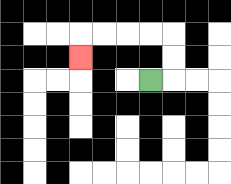{'start': '[6, 3]', 'end': '[3, 2]', 'path_directions': 'R,U,U,L,L,L,L,D', 'path_coordinates': '[[6, 3], [7, 3], [7, 2], [7, 1], [6, 1], [5, 1], [4, 1], [3, 1], [3, 2]]'}